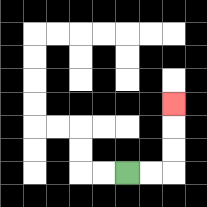{'start': '[5, 7]', 'end': '[7, 4]', 'path_directions': 'R,R,U,U,U', 'path_coordinates': '[[5, 7], [6, 7], [7, 7], [7, 6], [7, 5], [7, 4]]'}